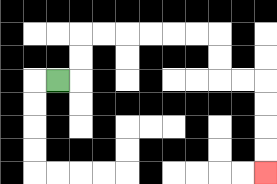{'start': '[2, 3]', 'end': '[11, 7]', 'path_directions': 'R,U,U,R,R,R,R,R,R,D,D,R,R,D,D,D,D', 'path_coordinates': '[[2, 3], [3, 3], [3, 2], [3, 1], [4, 1], [5, 1], [6, 1], [7, 1], [8, 1], [9, 1], [9, 2], [9, 3], [10, 3], [11, 3], [11, 4], [11, 5], [11, 6], [11, 7]]'}